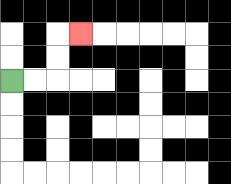{'start': '[0, 3]', 'end': '[3, 1]', 'path_directions': 'R,R,U,U,R', 'path_coordinates': '[[0, 3], [1, 3], [2, 3], [2, 2], [2, 1], [3, 1]]'}